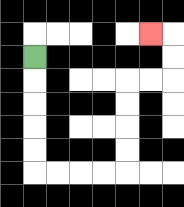{'start': '[1, 2]', 'end': '[6, 1]', 'path_directions': 'D,D,D,D,D,R,R,R,R,U,U,U,U,R,R,U,U,L', 'path_coordinates': '[[1, 2], [1, 3], [1, 4], [1, 5], [1, 6], [1, 7], [2, 7], [3, 7], [4, 7], [5, 7], [5, 6], [5, 5], [5, 4], [5, 3], [6, 3], [7, 3], [7, 2], [7, 1], [6, 1]]'}